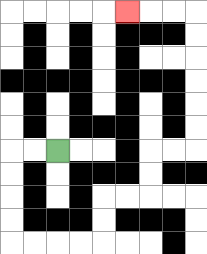{'start': '[2, 6]', 'end': '[5, 0]', 'path_directions': 'L,L,D,D,D,D,R,R,R,R,U,U,R,R,U,U,R,R,U,U,U,U,U,U,L,L,L', 'path_coordinates': '[[2, 6], [1, 6], [0, 6], [0, 7], [0, 8], [0, 9], [0, 10], [1, 10], [2, 10], [3, 10], [4, 10], [4, 9], [4, 8], [5, 8], [6, 8], [6, 7], [6, 6], [7, 6], [8, 6], [8, 5], [8, 4], [8, 3], [8, 2], [8, 1], [8, 0], [7, 0], [6, 0], [5, 0]]'}